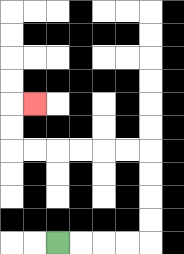{'start': '[2, 10]', 'end': '[1, 4]', 'path_directions': 'R,R,R,R,U,U,U,U,L,L,L,L,L,L,U,U,R', 'path_coordinates': '[[2, 10], [3, 10], [4, 10], [5, 10], [6, 10], [6, 9], [6, 8], [6, 7], [6, 6], [5, 6], [4, 6], [3, 6], [2, 6], [1, 6], [0, 6], [0, 5], [0, 4], [1, 4]]'}